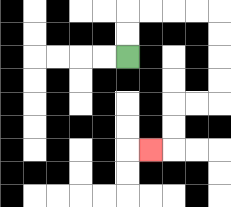{'start': '[5, 2]', 'end': '[6, 6]', 'path_directions': 'U,U,R,R,R,R,D,D,D,D,L,L,D,D,L', 'path_coordinates': '[[5, 2], [5, 1], [5, 0], [6, 0], [7, 0], [8, 0], [9, 0], [9, 1], [9, 2], [9, 3], [9, 4], [8, 4], [7, 4], [7, 5], [7, 6], [6, 6]]'}